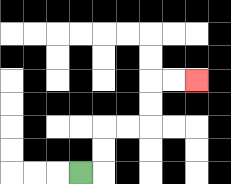{'start': '[3, 7]', 'end': '[8, 3]', 'path_directions': 'R,U,U,R,R,U,U,R,R', 'path_coordinates': '[[3, 7], [4, 7], [4, 6], [4, 5], [5, 5], [6, 5], [6, 4], [6, 3], [7, 3], [8, 3]]'}